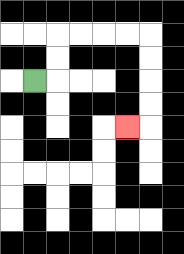{'start': '[1, 3]', 'end': '[5, 5]', 'path_directions': 'R,U,U,R,R,R,R,D,D,D,D,L', 'path_coordinates': '[[1, 3], [2, 3], [2, 2], [2, 1], [3, 1], [4, 1], [5, 1], [6, 1], [6, 2], [6, 3], [6, 4], [6, 5], [5, 5]]'}